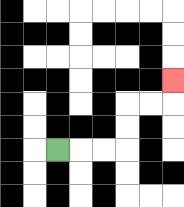{'start': '[2, 6]', 'end': '[7, 3]', 'path_directions': 'R,R,R,U,U,R,R,U', 'path_coordinates': '[[2, 6], [3, 6], [4, 6], [5, 6], [5, 5], [5, 4], [6, 4], [7, 4], [7, 3]]'}